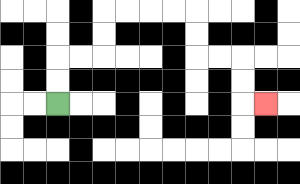{'start': '[2, 4]', 'end': '[11, 4]', 'path_directions': 'U,U,R,R,U,U,R,R,R,R,D,D,R,R,D,D,R', 'path_coordinates': '[[2, 4], [2, 3], [2, 2], [3, 2], [4, 2], [4, 1], [4, 0], [5, 0], [6, 0], [7, 0], [8, 0], [8, 1], [8, 2], [9, 2], [10, 2], [10, 3], [10, 4], [11, 4]]'}